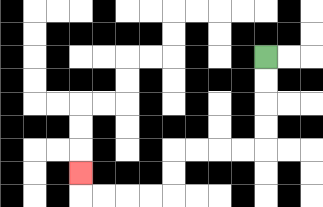{'start': '[11, 2]', 'end': '[3, 7]', 'path_directions': 'D,D,D,D,L,L,L,L,D,D,L,L,L,L,U', 'path_coordinates': '[[11, 2], [11, 3], [11, 4], [11, 5], [11, 6], [10, 6], [9, 6], [8, 6], [7, 6], [7, 7], [7, 8], [6, 8], [5, 8], [4, 8], [3, 8], [3, 7]]'}